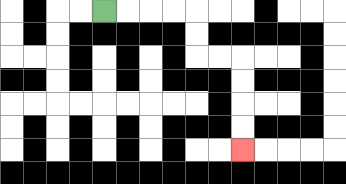{'start': '[4, 0]', 'end': '[10, 6]', 'path_directions': 'R,R,R,R,D,D,R,R,D,D,D,D', 'path_coordinates': '[[4, 0], [5, 0], [6, 0], [7, 0], [8, 0], [8, 1], [8, 2], [9, 2], [10, 2], [10, 3], [10, 4], [10, 5], [10, 6]]'}